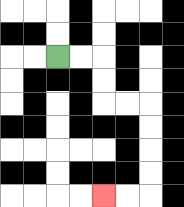{'start': '[2, 2]', 'end': '[4, 8]', 'path_directions': 'R,R,D,D,R,R,D,D,D,D,L,L', 'path_coordinates': '[[2, 2], [3, 2], [4, 2], [4, 3], [4, 4], [5, 4], [6, 4], [6, 5], [6, 6], [6, 7], [6, 8], [5, 8], [4, 8]]'}